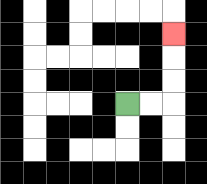{'start': '[5, 4]', 'end': '[7, 1]', 'path_directions': 'R,R,U,U,U', 'path_coordinates': '[[5, 4], [6, 4], [7, 4], [7, 3], [7, 2], [7, 1]]'}